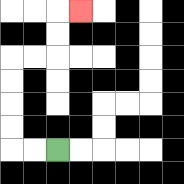{'start': '[2, 6]', 'end': '[3, 0]', 'path_directions': 'L,L,U,U,U,U,R,R,U,U,R', 'path_coordinates': '[[2, 6], [1, 6], [0, 6], [0, 5], [0, 4], [0, 3], [0, 2], [1, 2], [2, 2], [2, 1], [2, 0], [3, 0]]'}